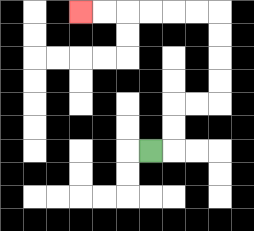{'start': '[6, 6]', 'end': '[3, 0]', 'path_directions': 'R,U,U,R,R,U,U,U,U,L,L,L,L,L,L', 'path_coordinates': '[[6, 6], [7, 6], [7, 5], [7, 4], [8, 4], [9, 4], [9, 3], [9, 2], [9, 1], [9, 0], [8, 0], [7, 0], [6, 0], [5, 0], [4, 0], [3, 0]]'}